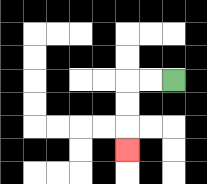{'start': '[7, 3]', 'end': '[5, 6]', 'path_directions': 'L,L,D,D,D', 'path_coordinates': '[[7, 3], [6, 3], [5, 3], [5, 4], [5, 5], [5, 6]]'}